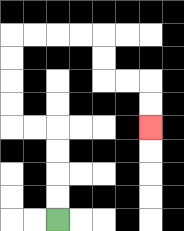{'start': '[2, 9]', 'end': '[6, 5]', 'path_directions': 'U,U,U,U,L,L,U,U,U,U,R,R,R,R,D,D,R,R,D,D', 'path_coordinates': '[[2, 9], [2, 8], [2, 7], [2, 6], [2, 5], [1, 5], [0, 5], [0, 4], [0, 3], [0, 2], [0, 1], [1, 1], [2, 1], [3, 1], [4, 1], [4, 2], [4, 3], [5, 3], [6, 3], [6, 4], [6, 5]]'}